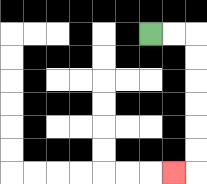{'start': '[6, 1]', 'end': '[7, 7]', 'path_directions': 'R,R,D,D,D,D,D,D,L', 'path_coordinates': '[[6, 1], [7, 1], [8, 1], [8, 2], [8, 3], [8, 4], [8, 5], [8, 6], [8, 7], [7, 7]]'}